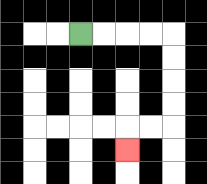{'start': '[3, 1]', 'end': '[5, 6]', 'path_directions': 'R,R,R,R,D,D,D,D,L,L,D', 'path_coordinates': '[[3, 1], [4, 1], [5, 1], [6, 1], [7, 1], [7, 2], [7, 3], [7, 4], [7, 5], [6, 5], [5, 5], [5, 6]]'}